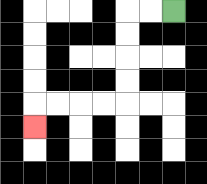{'start': '[7, 0]', 'end': '[1, 5]', 'path_directions': 'L,L,D,D,D,D,L,L,L,L,D', 'path_coordinates': '[[7, 0], [6, 0], [5, 0], [5, 1], [5, 2], [5, 3], [5, 4], [4, 4], [3, 4], [2, 4], [1, 4], [1, 5]]'}